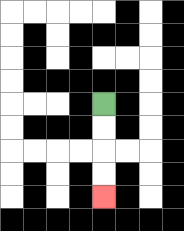{'start': '[4, 4]', 'end': '[4, 8]', 'path_directions': 'D,D,D,D', 'path_coordinates': '[[4, 4], [4, 5], [4, 6], [4, 7], [4, 8]]'}